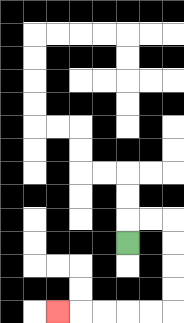{'start': '[5, 10]', 'end': '[2, 13]', 'path_directions': 'U,R,R,D,D,D,D,L,L,L,L,L', 'path_coordinates': '[[5, 10], [5, 9], [6, 9], [7, 9], [7, 10], [7, 11], [7, 12], [7, 13], [6, 13], [5, 13], [4, 13], [3, 13], [2, 13]]'}